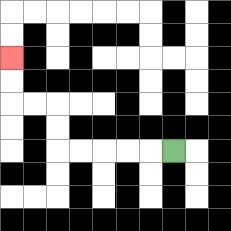{'start': '[7, 6]', 'end': '[0, 2]', 'path_directions': 'L,L,L,L,L,U,U,L,L,U,U', 'path_coordinates': '[[7, 6], [6, 6], [5, 6], [4, 6], [3, 6], [2, 6], [2, 5], [2, 4], [1, 4], [0, 4], [0, 3], [0, 2]]'}